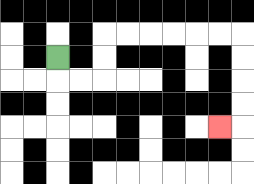{'start': '[2, 2]', 'end': '[9, 5]', 'path_directions': 'D,R,R,U,U,R,R,R,R,R,R,D,D,D,D,L', 'path_coordinates': '[[2, 2], [2, 3], [3, 3], [4, 3], [4, 2], [4, 1], [5, 1], [6, 1], [7, 1], [8, 1], [9, 1], [10, 1], [10, 2], [10, 3], [10, 4], [10, 5], [9, 5]]'}